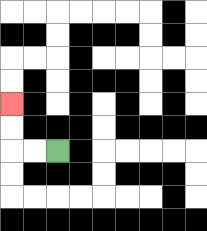{'start': '[2, 6]', 'end': '[0, 4]', 'path_directions': 'L,L,U,U', 'path_coordinates': '[[2, 6], [1, 6], [0, 6], [0, 5], [0, 4]]'}